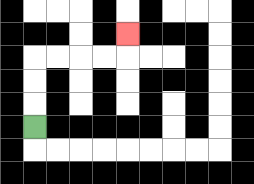{'start': '[1, 5]', 'end': '[5, 1]', 'path_directions': 'U,U,U,R,R,R,R,U', 'path_coordinates': '[[1, 5], [1, 4], [1, 3], [1, 2], [2, 2], [3, 2], [4, 2], [5, 2], [5, 1]]'}